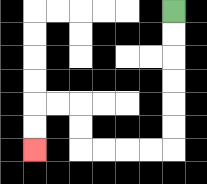{'start': '[7, 0]', 'end': '[1, 6]', 'path_directions': 'D,D,D,D,D,D,L,L,L,L,U,U,L,L,D,D', 'path_coordinates': '[[7, 0], [7, 1], [7, 2], [7, 3], [7, 4], [7, 5], [7, 6], [6, 6], [5, 6], [4, 6], [3, 6], [3, 5], [3, 4], [2, 4], [1, 4], [1, 5], [1, 6]]'}